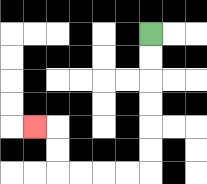{'start': '[6, 1]', 'end': '[1, 5]', 'path_directions': 'D,D,D,D,D,D,L,L,L,L,U,U,L', 'path_coordinates': '[[6, 1], [6, 2], [6, 3], [6, 4], [6, 5], [6, 6], [6, 7], [5, 7], [4, 7], [3, 7], [2, 7], [2, 6], [2, 5], [1, 5]]'}